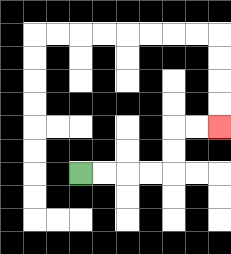{'start': '[3, 7]', 'end': '[9, 5]', 'path_directions': 'R,R,R,R,U,U,R,R', 'path_coordinates': '[[3, 7], [4, 7], [5, 7], [6, 7], [7, 7], [7, 6], [7, 5], [8, 5], [9, 5]]'}